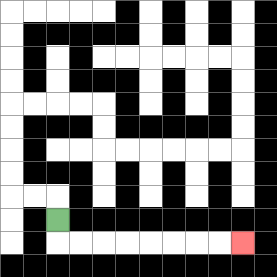{'start': '[2, 9]', 'end': '[10, 10]', 'path_directions': 'D,R,R,R,R,R,R,R,R', 'path_coordinates': '[[2, 9], [2, 10], [3, 10], [4, 10], [5, 10], [6, 10], [7, 10], [8, 10], [9, 10], [10, 10]]'}